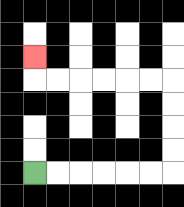{'start': '[1, 7]', 'end': '[1, 2]', 'path_directions': 'R,R,R,R,R,R,U,U,U,U,L,L,L,L,L,L,U', 'path_coordinates': '[[1, 7], [2, 7], [3, 7], [4, 7], [5, 7], [6, 7], [7, 7], [7, 6], [7, 5], [7, 4], [7, 3], [6, 3], [5, 3], [4, 3], [3, 3], [2, 3], [1, 3], [1, 2]]'}